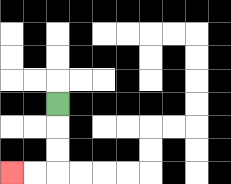{'start': '[2, 4]', 'end': '[0, 7]', 'path_directions': 'D,D,D,L,L', 'path_coordinates': '[[2, 4], [2, 5], [2, 6], [2, 7], [1, 7], [0, 7]]'}